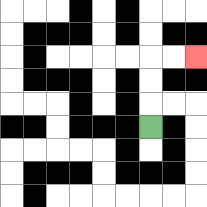{'start': '[6, 5]', 'end': '[8, 2]', 'path_directions': 'U,U,U,R,R', 'path_coordinates': '[[6, 5], [6, 4], [6, 3], [6, 2], [7, 2], [8, 2]]'}